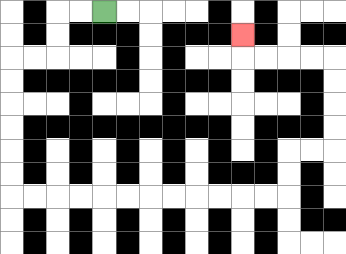{'start': '[4, 0]', 'end': '[10, 1]', 'path_directions': 'L,L,D,D,L,L,D,D,D,D,D,D,R,R,R,R,R,R,R,R,R,R,R,R,U,U,R,R,U,U,U,U,L,L,L,L,U', 'path_coordinates': '[[4, 0], [3, 0], [2, 0], [2, 1], [2, 2], [1, 2], [0, 2], [0, 3], [0, 4], [0, 5], [0, 6], [0, 7], [0, 8], [1, 8], [2, 8], [3, 8], [4, 8], [5, 8], [6, 8], [7, 8], [8, 8], [9, 8], [10, 8], [11, 8], [12, 8], [12, 7], [12, 6], [13, 6], [14, 6], [14, 5], [14, 4], [14, 3], [14, 2], [13, 2], [12, 2], [11, 2], [10, 2], [10, 1]]'}